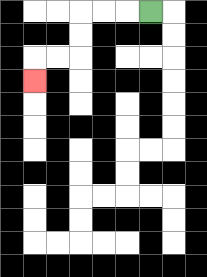{'start': '[6, 0]', 'end': '[1, 3]', 'path_directions': 'L,L,L,D,D,L,L,D', 'path_coordinates': '[[6, 0], [5, 0], [4, 0], [3, 0], [3, 1], [3, 2], [2, 2], [1, 2], [1, 3]]'}